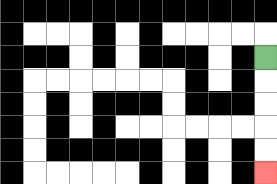{'start': '[11, 2]', 'end': '[11, 7]', 'path_directions': 'D,D,D,D,D', 'path_coordinates': '[[11, 2], [11, 3], [11, 4], [11, 5], [11, 6], [11, 7]]'}